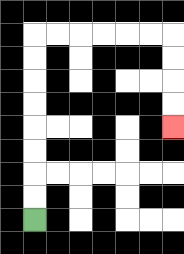{'start': '[1, 9]', 'end': '[7, 5]', 'path_directions': 'U,U,U,U,U,U,U,U,R,R,R,R,R,R,D,D,D,D', 'path_coordinates': '[[1, 9], [1, 8], [1, 7], [1, 6], [1, 5], [1, 4], [1, 3], [1, 2], [1, 1], [2, 1], [3, 1], [4, 1], [5, 1], [6, 1], [7, 1], [7, 2], [7, 3], [7, 4], [7, 5]]'}